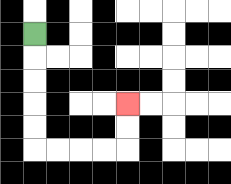{'start': '[1, 1]', 'end': '[5, 4]', 'path_directions': 'D,D,D,D,D,R,R,R,R,U,U', 'path_coordinates': '[[1, 1], [1, 2], [1, 3], [1, 4], [1, 5], [1, 6], [2, 6], [3, 6], [4, 6], [5, 6], [5, 5], [5, 4]]'}